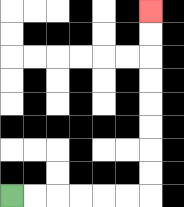{'start': '[0, 8]', 'end': '[6, 0]', 'path_directions': 'R,R,R,R,R,R,U,U,U,U,U,U,U,U', 'path_coordinates': '[[0, 8], [1, 8], [2, 8], [3, 8], [4, 8], [5, 8], [6, 8], [6, 7], [6, 6], [6, 5], [6, 4], [6, 3], [6, 2], [6, 1], [6, 0]]'}